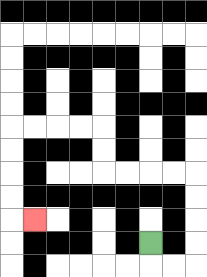{'start': '[6, 10]', 'end': '[1, 9]', 'path_directions': 'D,R,R,U,U,U,U,L,L,L,L,U,U,L,L,L,L,D,D,D,D,R', 'path_coordinates': '[[6, 10], [6, 11], [7, 11], [8, 11], [8, 10], [8, 9], [8, 8], [8, 7], [7, 7], [6, 7], [5, 7], [4, 7], [4, 6], [4, 5], [3, 5], [2, 5], [1, 5], [0, 5], [0, 6], [0, 7], [0, 8], [0, 9], [1, 9]]'}